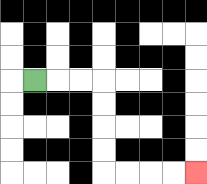{'start': '[1, 3]', 'end': '[8, 7]', 'path_directions': 'R,R,R,D,D,D,D,R,R,R,R', 'path_coordinates': '[[1, 3], [2, 3], [3, 3], [4, 3], [4, 4], [4, 5], [4, 6], [4, 7], [5, 7], [6, 7], [7, 7], [8, 7]]'}